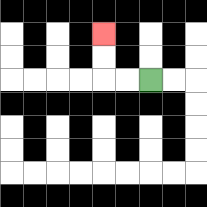{'start': '[6, 3]', 'end': '[4, 1]', 'path_directions': 'L,L,U,U', 'path_coordinates': '[[6, 3], [5, 3], [4, 3], [4, 2], [4, 1]]'}